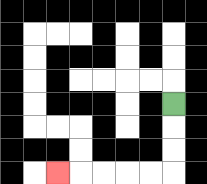{'start': '[7, 4]', 'end': '[2, 7]', 'path_directions': 'D,D,D,L,L,L,L,L', 'path_coordinates': '[[7, 4], [7, 5], [7, 6], [7, 7], [6, 7], [5, 7], [4, 7], [3, 7], [2, 7]]'}